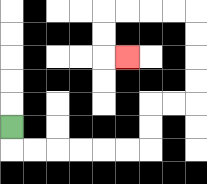{'start': '[0, 5]', 'end': '[5, 2]', 'path_directions': 'D,R,R,R,R,R,R,U,U,R,R,U,U,U,U,L,L,L,L,D,D,R', 'path_coordinates': '[[0, 5], [0, 6], [1, 6], [2, 6], [3, 6], [4, 6], [5, 6], [6, 6], [6, 5], [6, 4], [7, 4], [8, 4], [8, 3], [8, 2], [8, 1], [8, 0], [7, 0], [6, 0], [5, 0], [4, 0], [4, 1], [4, 2], [5, 2]]'}